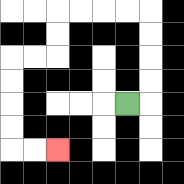{'start': '[5, 4]', 'end': '[2, 6]', 'path_directions': 'R,U,U,U,U,L,L,L,L,D,D,L,L,D,D,D,D,R,R', 'path_coordinates': '[[5, 4], [6, 4], [6, 3], [6, 2], [6, 1], [6, 0], [5, 0], [4, 0], [3, 0], [2, 0], [2, 1], [2, 2], [1, 2], [0, 2], [0, 3], [0, 4], [0, 5], [0, 6], [1, 6], [2, 6]]'}